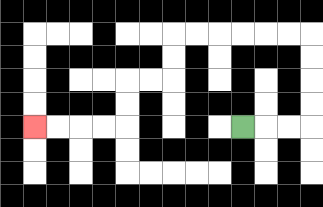{'start': '[10, 5]', 'end': '[1, 5]', 'path_directions': 'R,R,R,U,U,U,U,L,L,L,L,L,L,D,D,L,L,D,D,L,L,L,L', 'path_coordinates': '[[10, 5], [11, 5], [12, 5], [13, 5], [13, 4], [13, 3], [13, 2], [13, 1], [12, 1], [11, 1], [10, 1], [9, 1], [8, 1], [7, 1], [7, 2], [7, 3], [6, 3], [5, 3], [5, 4], [5, 5], [4, 5], [3, 5], [2, 5], [1, 5]]'}